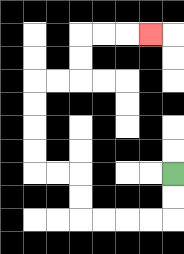{'start': '[7, 7]', 'end': '[6, 1]', 'path_directions': 'D,D,L,L,L,L,U,U,L,L,U,U,U,U,R,R,U,U,R,R,R', 'path_coordinates': '[[7, 7], [7, 8], [7, 9], [6, 9], [5, 9], [4, 9], [3, 9], [3, 8], [3, 7], [2, 7], [1, 7], [1, 6], [1, 5], [1, 4], [1, 3], [2, 3], [3, 3], [3, 2], [3, 1], [4, 1], [5, 1], [6, 1]]'}